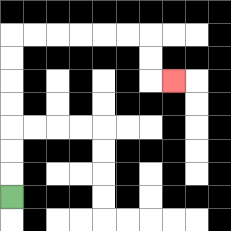{'start': '[0, 8]', 'end': '[7, 3]', 'path_directions': 'U,U,U,U,U,U,U,R,R,R,R,R,R,D,D,R', 'path_coordinates': '[[0, 8], [0, 7], [0, 6], [0, 5], [0, 4], [0, 3], [0, 2], [0, 1], [1, 1], [2, 1], [3, 1], [4, 1], [5, 1], [6, 1], [6, 2], [6, 3], [7, 3]]'}